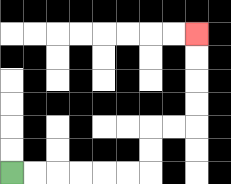{'start': '[0, 7]', 'end': '[8, 1]', 'path_directions': 'R,R,R,R,R,R,U,U,R,R,U,U,U,U', 'path_coordinates': '[[0, 7], [1, 7], [2, 7], [3, 7], [4, 7], [5, 7], [6, 7], [6, 6], [6, 5], [7, 5], [8, 5], [8, 4], [8, 3], [8, 2], [8, 1]]'}